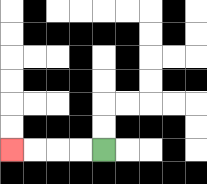{'start': '[4, 6]', 'end': '[0, 6]', 'path_directions': 'L,L,L,L', 'path_coordinates': '[[4, 6], [3, 6], [2, 6], [1, 6], [0, 6]]'}